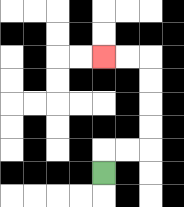{'start': '[4, 7]', 'end': '[4, 2]', 'path_directions': 'U,R,R,U,U,U,U,L,L', 'path_coordinates': '[[4, 7], [4, 6], [5, 6], [6, 6], [6, 5], [6, 4], [6, 3], [6, 2], [5, 2], [4, 2]]'}